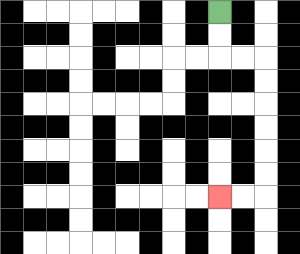{'start': '[9, 0]', 'end': '[9, 8]', 'path_directions': 'D,D,R,R,D,D,D,D,D,D,L,L', 'path_coordinates': '[[9, 0], [9, 1], [9, 2], [10, 2], [11, 2], [11, 3], [11, 4], [11, 5], [11, 6], [11, 7], [11, 8], [10, 8], [9, 8]]'}